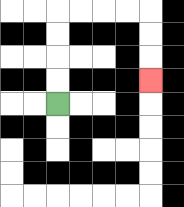{'start': '[2, 4]', 'end': '[6, 3]', 'path_directions': 'U,U,U,U,R,R,R,R,D,D,D', 'path_coordinates': '[[2, 4], [2, 3], [2, 2], [2, 1], [2, 0], [3, 0], [4, 0], [5, 0], [6, 0], [6, 1], [6, 2], [6, 3]]'}